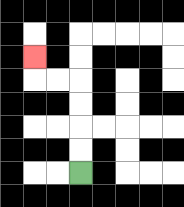{'start': '[3, 7]', 'end': '[1, 2]', 'path_directions': 'U,U,U,U,L,L,U', 'path_coordinates': '[[3, 7], [3, 6], [3, 5], [3, 4], [3, 3], [2, 3], [1, 3], [1, 2]]'}